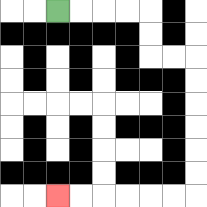{'start': '[2, 0]', 'end': '[2, 8]', 'path_directions': 'R,R,R,R,D,D,R,R,D,D,D,D,D,D,L,L,L,L,L,L', 'path_coordinates': '[[2, 0], [3, 0], [4, 0], [5, 0], [6, 0], [6, 1], [6, 2], [7, 2], [8, 2], [8, 3], [8, 4], [8, 5], [8, 6], [8, 7], [8, 8], [7, 8], [6, 8], [5, 8], [4, 8], [3, 8], [2, 8]]'}